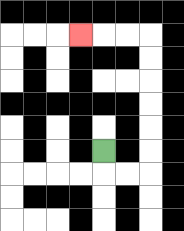{'start': '[4, 6]', 'end': '[3, 1]', 'path_directions': 'D,R,R,U,U,U,U,U,U,L,L,L', 'path_coordinates': '[[4, 6], [4, 7], [5, 7], [6, 7], [6, 6], [6, 5], [6, 4], [6, 3], [6, 2], [6, 1], [5, 1], [4, 1], [3, 1]]'}